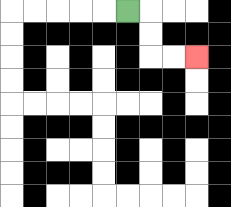{'start': '[5, 0]', 'end': '[8, 2]', 'path_directions': 'R,D,D,R,R', 'path_coordinates': '[[5, 0], [6, 0], [6, 1], [6, 2], [7, 2], [8, 2]]'}